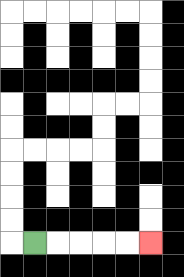{'start': '[1, 10]', 'end': '[6, 10]', 'path_directions': 'R,R,R,R,R', 'path_coordinates': '[[1, 10], [2, 10], [3, 10], [4, 10], [5, 10], [6, 10]]'}